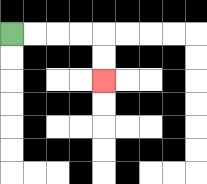{'start': '[0, 1]', 'end': '[4, 3]', 'path_directions': 'R,R,R,R,D,D', 'path_coordinates': '[[0, 1], [1, 1], [2, 1], [3, 1], [4, 1], [4, 2], [4, 3]]'}